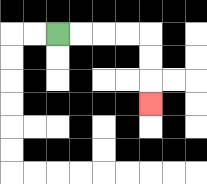{'start': '[2, 1]', 'end': '[6, 4]', 'path_directions': 'R,R,R,R,D,D,D', 'path_coordinates': '[[2, 1], [3, 1], [4, 1], [5, 1], [6, 1], [6, 2], [6, 3], [6, 4]]'}